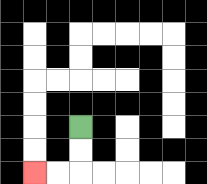{'start': '[3, 5]', 'end': '[1, 7]', 'path_directions': 'D,D,L,L', 'path_coordinates': '[[3, 5], [3, 6], [3, 7], [2, 7], [1, 7]]'}